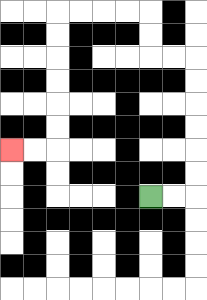{'start': '[6, 8]', 'end': '[0, 6]', 'path_directions': 'R,R,U,U,U,U,U,U,L,L,U,U,L,L,L,L,D,D,D,D,D,D,L,L', 'path_coordinates': '[[6, 8], [7, 8], [8, 8], [8, 7], [8, 6], [8, 5], [8, 4], [8, 3], [8, 2], [7, 2], [6, 2], [6, 1], [6, 0], [5, 0], [4, 0], [3, 0], [2, 0], [2, 1], [2, 2], [2, 3], [2, 4], [2, 5], [2, 6], [1, 6], [0, 6]]'}